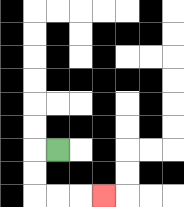{'start': '[2, 6]', 'end': '[4, 8]', 'path_directions': 'L,D,D,R,R,R', 'path_coordinates': '[[2, 6], [1, 6], [1, 7], [1, 8], [2, 8], [3, 8], [4, 8]]'}